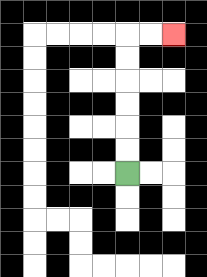{'start': '[5, 7]', 'end': '[7, 1]', 'path_directions': 'U,U,U,U,U,U,R,R', 'path_coordinates': '[[5, 7], [5, 6], [5, 5], [5, 4], [5, 3], [5, 2], [5, 1], [6, 1], [7, 1]]'}